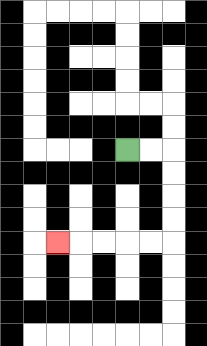{'start': '[5, 6]', 'end': '[2, 10]', 'path_directions': 'R,R,D,D,D,D,L,L,L,L,L', 'path_coordinates': '[[5, 6], [6, 6], [7, 6], [7, 7], [7, 8], [7, 9], [7, 10], [6, 10], [5, 10], [4, 10], [3, 10], [2, 10]]'}